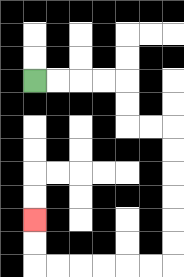{'start': '[1, 3]', 'end': '[1, 9]', 'path_directions': 'R,R,R,R,D,D,R,R,D,D,D,D,D,D,L,L,L,L,L,L,U,U', 'path_coordinates': '[[1, 3], [2, 3], [3, 3], [4, 3], [5, 3], [5, 4], [5, 5], [6, 5], [7, 5], [7, 6], [7, 7], [7, 8], [7, 9], [7, 10], [7, 11], [6, 11], [5, 11], [4, 11], [3, 11], [2, 11], [1, 11], [1, 10], [1, 9]]'}